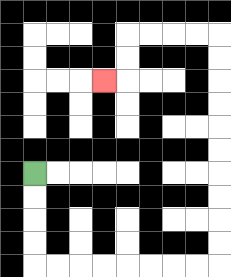{'start': '[1, 7]', 'end': '[4, 3]', 'path_directions': 'D,D,D,D,R,R,R,R,R,R,R,R,U,U,U,U,U,U,U,U,U,U,L,L,L,L,D,D,L', 'path_coordinates': '[[1, 7], [1, 8], [1, 9], [1, 10], [1, 11], [2, 11], [3, 11], [4, 11], [5, 11], [6, 11], [7, 11], [8, 11], [9, 11], [9, 10], [9, 9], [9, 8], [9, 7], [9, 6], [9, 5], [9, 4], [9, 3], [9, 2], [9, 1], [8, 1], [7, 1], [6, 1], [5, 1], [5, 2], [5, 3], [4, 3]]'}